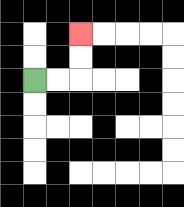{'start': '[1, 3]', 'end': '[3, 1]', 'path_directions': 'R,R,U,U', 'path_coordinates': '[[1, 3], [2, 3], [3, 3], [3, 2], [3, 1]]'}